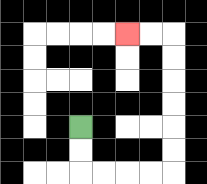{'start': '[3, 5]', 'end': '[5, 1]', 'path_directions': 'D,D,R,R,R,R,U,U,U,U,U,U,L,L', 'path_coordinates': '[[3, 5], [3, 6], [3, 7], [4, 7], [5, 7], [6, 7], [7, 7], [7, 6], [7, 5], [7, 4], [7, 3], [7, 2], [7, 1], [6, 1], [5, 1]]'}